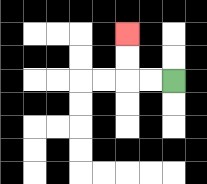{'start': '[7, 3]', 'end': '[5, 1]', 'path_directions': 'L,L,U,U', 'path_coordinates': '[[7, 3], [6, 3], [5, 3], [5, 2], [5, 1]]'}